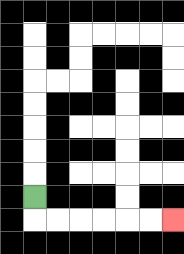{'start': '[1, 8]', 'end': '[7, 9]', 'path_directions': 'D,R,R,R,R,R,R', 'path_coordinates': '[[1, 8], [1, 9], [2, 9], [3, 9], [4, 9], [5, 9], [6, 9], [7, 9]]'}